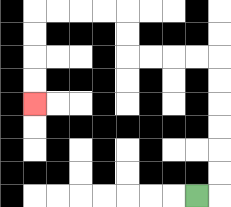{'start': '[8, 8]', 'end': '[1, 4]', 'path_directions': 'R,U,U,U,U,U,U,L,L,L,L,U,U,L,L,L,L,D,D,D,D', 'path_coordinates': '[[8, 8], [9, 8], [9, 7], [9, 6], [9, 5], [9, 4], [9, 3], [9, 2], [8, 2], [7, 2], [6, 2], [5, 2], [5, 1], [5, 0], [4, 0], [3, 0], [2, 0], [1, 0], [1, 1], [1, 2], [1, 3], [1, 4]]'}